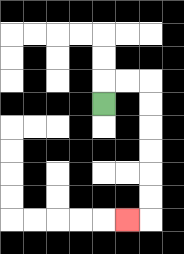{'start': '[4, 4]', 'end': '[5, 9]', 'path_directions': 'U,R,R,D,D,D,D,D,D,L', 'path_coordinates': '[[4, 4], [4, 3], [5, 3], [6, 3], [6, 4], [6, 5], [6, 6], [6, 7], [6, 8], [6, 9], [5, 9]]'}